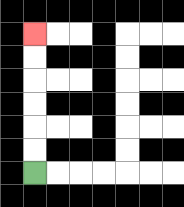{'start': '[1, 7]', 'end': '[1, 1]', 'path_directions': 'U,U,U,U,U,U', 'path_coordinates': '[[1, 7], [1, 6], [1, 5], [1, 4], [1, 3], [1, 2], [1, 1]]'}